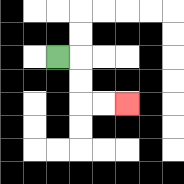{'start': '[2, 2]', 'end': '[5, 4]', 'path_directions': 'R,D,D,R,R', 'path_coordinates': '[[2, 2], [3, 2], [3, 3], [3, 4], [4, 4], [5, 4]]'}